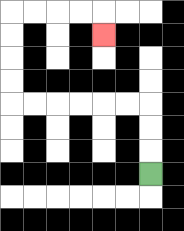{'start': '[6, 7]', 'end': '[4, 1]', 'path_directions': 'U,U,U,L,L,L,L,L,L,U,U,U,U,R,R,R,R,D', 'path_coordinates': '[[6, 7], [6, 6], [6, 5], [6, 4], [5, 4], [4, 4], [3, 4], [2, 4], [1, 4], [0, 4], [0, 3], [0, 2], [0, 1], [0, 0], [1, 0], [2, 0], [3, 0], [4, 0], [4, 1]]'}